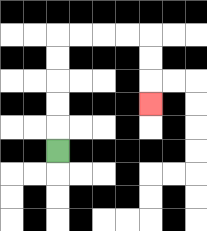{'start': '[2, 6]', 'end': '[6, 4]', 'path_directions': 'U,U,U,U,U,R,R,R,R,D,D,D', 'path_coordinates': '[[2, 6], [2, 5], [2, 4], [2, 3], [2, 2], [2, 1], [3, 1], [4, 1], [5, 1], [6, 1], [6, 2], [6, 3], [6, 4]]'}